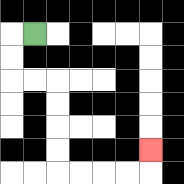{'start': '[1, 1]', 'end': '[6, 6]', 'path_directions': 'L,D,D,R,R,D,D,D,D,R,R,R,R,U', 'path_coordinates': '[[1, 1], [0, 1], [0, 2], [0, 3], [1, 3], [2, 3], [2, 4], [2, 5], [2, 6], [2, 7], [3, 7], [4, 7], [5, 7], [6, 7], [6, 6]]'}